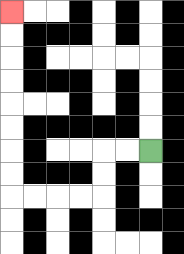{'start': '[6, 6]', 'end': '[0, 0]', 'path_directions': 'L,L,D,D,L,L,L,L,U,U,U,U,U,U,U,U', 'path_coordinates': '[[6, 6], [5, 6], [4, 6], [4, 7], [4, 8], [3, 8], [2, 8], [1, 8], [0, 8], [0, 7], [0, 6], [0, 5], [0, 4], [0, 3], [0, 2], [0, 1], [0, 0]]'}